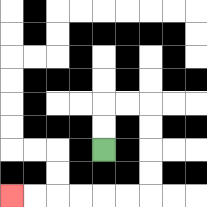{'start': '[4, 6]', 'end': '[0, 8]', 'path_directions': 'U,U,R,R,D,D,D,D,L,L,L,L,L,L', 'path_coordinates': '[[4, 6], [4, 5], [4, 4], [5, 4], [6, 4], [6, 5], [6, 6], [6, 7], [6, 8], [5, 8], [4, 8], [3, 8], [2, 8], [1, 8], [0, 8]]'}